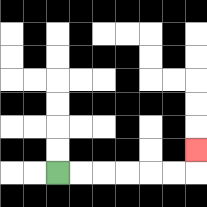{'start': '[2, 7]', 'end': '[8, 6]', 'path_directions': 'R,R,R,R,R,R,U', 'path_coordinates': '[[2, 7], [3, 7], [4, 7], [5, 7], [6, 7], [7, 7], [8, 7], [8, 6]]'}